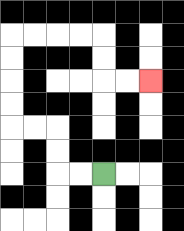{'start': '[4, 7]', 'end': '[6, 3]', 'path_directions': 'L,L,U,U,L,L,U,U,U,U,R,R,R,R,D,D,R,R', 'path_coordinates': '[[4, 7], [3, 7], [2, 7], [2, 6], [2, 5], [1, 5], [0, 5], [0, 4], [0, 3], [0, 2], [0, 1], [1, 1], [2, 1], [3, 1], [4, 1], [4, 2], [4, 3], [5, 3], [6, 3]]'}